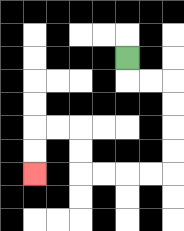{'start': '[5, 2]', 'end': '[1, 7]', 'path_directions': 'D,R,R,D,D,D,D,L,L,L,L,U,U,L,L,D,D', 'path_coordinates': '[[5, 2], [5, 3], [6, 3], [7, 3], [7, 4], [7, 5], [7, 6], [7, 7], [6, 7], [5, 7], [4, 7], [3, 7], [3, 6], [3, 5], [2, 5], [1, 5], [1, 6], [1, 7]]'}